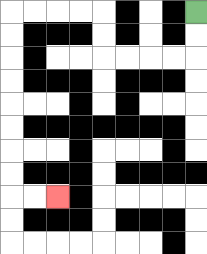{'start': '[8, 0]', 'end': '[2, 8]', 'path_directions': 'D,D,L,L,L,L,U,U,L,L,L,L,D,D,D,D,D,D,D,D,R,R', 'path_coordinates': '[[8, 0], [8, 1], [8, 2], [7, 2], [6, 2], [5, 2], [4, 2], [4, 1], [4, 0], [3, 0], [2, 0], [1, 0], [0, 0], [0, 1], [0, 2], [0, 3], [0, 4], [0, 5], [0, 6], [0, 7], [0, 8], [1, 8], [2, 8]]'}